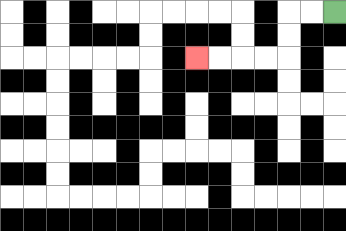{'start': '[14, 0]', 'end': '[8, 2]', 'path_directions': 'L,L,D,D,L,L,L,L', 'path_coordinates': '[[14, 0], [13, 0], [12, 0], [12, 1], [12, 2], [11, 2], [10, 2], [9, 2], [8, 2]]'}